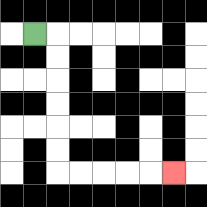{'start': '[1, 1]', 'end': '[7, 7]', 'path_directions': 'R,D,D,D,D,D,D,R,R,R,R,R', 'path_coordinates': '[[1, 1], [2, 1], [2, 2], [2, 3], [2, 4], [2, 5], [2, 6], [2, 7], [3, 7], [4, 7], [5, 7], [6, 7], [7, 7]]'}